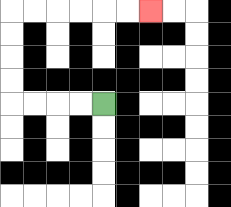{'start': '[4, 4]', 'end': '[6, 0]', 'path_directions': 'L,L,L,L,U,U,U,U,R,R,R,R,R,R', 'path_coordinates': '[[4, 4], [3, 4], [2, 4], [1, 4], [0, 4], [0, 3], [0, 2], [0, 1], [0, 0], [1, 0], [2, 0], [3, 0], [4, 0], [5, 0], [6, 0]]'}